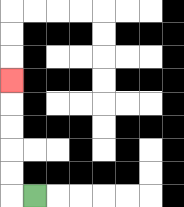{'start': '[1, 8]', 'end': '[0, 3]', 'path_directions': 'L,U,U,U,U,U', 'path_coordinates': '[[1, 8], [0, 8], [0, 7], [0, 6], [0, 5], [0, 4], [0, 3]]'}